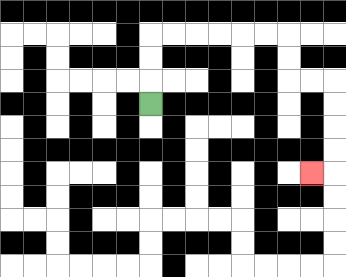{'start': '[6, 4]', 'end': '[13, 7]', 'path_directions': 'U,U,U,R,R,R,R,R,R,D,D,R,R,D,D,D,D,L', 'path_coordinates': '[[6, 4], [6, 3], [6, 2], [6, 1], [7, 1], [8, 1], [9, 1], [10, 1], [11, 1], [12, 1], [12, 2], [12, 3], [13, 3], [14, 3], [14, 4], [14, 5], [14, 6], [14, 7], [13, 7]]'}